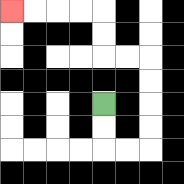{'start': '[4, 4]', 'end': '[0, 0]', 'path_directions': 'D,D,R,R,U,U,U,U,L,L,U,U,L,L,L,L', 'path_coordinates': '[[4, 4], [4, 5], [4, 6], [5, 6], [6, 6], [6, 5], [6, 4], [6, 3], [6, 2], [5, 2], [4, 2], [4, 1], [4, 0], [3, 0], [2, 0], [1, 0], [0, 0]]'}